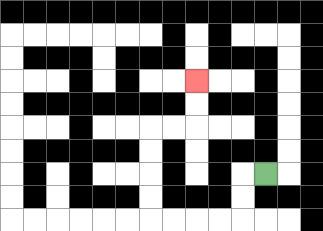{'start': '[11, 7]', 'end': '[8, 3]', 'path_directions': 'L,D,D,L,L,L,L,U,U,U,U,R,R,U,U', 'path_coordinates': '[[11, 7], [10, 7], [10, 8], [10, 9], [9, 9], [8, 9], [7, 9], [6, 9], [6, 8], [6, 7], [6, 6], [6, 5], [7, 5], [8, 5], [8, 4], [8, 3]]'}